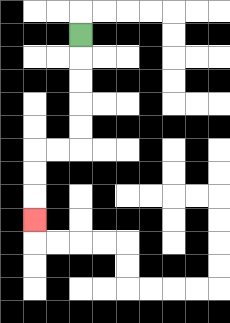{'start': '[3, 1]', 'end': '[1, 9]', 'path_directions': 'D,D,D,D,D,L,L,D,D,D', 'path_coordinates': '[[3, 1], [3, 2], [3, 3], [3, 4], [3, 5], [3, 6], [2, 6], [1, 6], [1, 7], [1, 8], [1, 9]]'}